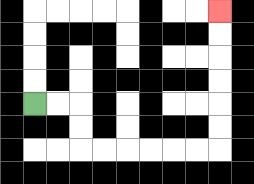{'start': '[1, 4]', 'end': '[9, 0]', 'path_directions': 'R,R,D,D,R,R,R,R,R,R,U,U,U,U,U,U', 'path_coordinates': '[[1, 4], [2, 4], [3, 4], [3, 5], [3, 6], [4, 6], [5, 6], [6, 6], [7, 6], [8, 6], [9, 6], [9, 5], [9, 4], [9, 3], [9, 2], [9, 1], [9, 0]]'}